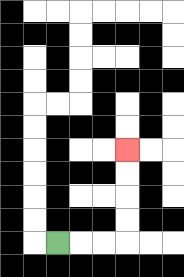{'start': '[2, 10]', 'end': '[5, 6]', 'path_directions': 'R,R,R,U,U,U,U', 'path_coordinates': '[[2, 10], [3, 10], [4, 10], [5, 10], [5, 9], [5, 8], [5, 7], [5, 6]]'}